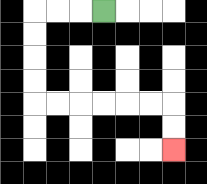{'start': '[4, 0]', 'end': '[7, 6]', 'path_directions': 'L,L,L,D,D,D,D,R,R,R,R,R,R,D,D', 'path_coordinates': '[[4, 0], [3, 0], [2, 0], [1, 0], [1, 1], [1, 2], [1, 3], [1, 4], [2, 4], [3, 4], [4, 4], [5, 4], [6, 4], [7, 4], [7, 5], [7, 6]]'}